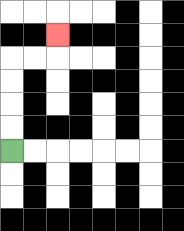{'start': '[0, 6]', 'end': '[2, 1]', 'path_directions': 'U,U,U,U,R,R,U', 'path_coordinates': '[[0, 6], [0, 5], [0, 4], [0, 3], [0, 2], [1, 2], [2, 2], [2, 1]]'}